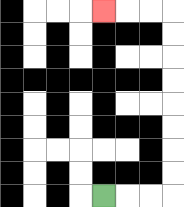{'start': '[4, 8]', 'end': '[4, 0]', 'path_directions': 'R,R,R,U,U,U,U,U,U,U,U,L,L,L', 'path_coordinates': '[[4, 8], [5, 8], [6, 8], [7, 8], [7, 7], [7, 6], [7, 5], [7, 4], [7, 3], [7, 2], [7, 1], [7, 0], [6, 0], [5, 0], [4, 0]]'}